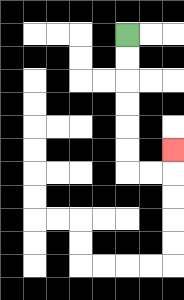{'start': '[5, 1]', 'end': '[7, 6]', 'path_directions': 'D,D,D,D,D,D,R,R,U', 'path_coordinates': '[[5, 1], [5, 2], [5, 3], [5, 4], [5, 5], [5, 6], [5, 7], [6, 7], [7, 7], [7, 6]]'}